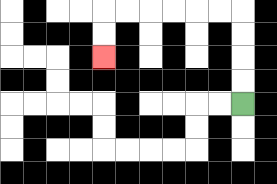{'start': '[10, 4]', 'end': '[4, 2]', 'path_directions': 'U,U,U,U,L,L,L,L,L,L,D,D', 'path_coordinates': '[[10, 4], [10, 3], [10, 2], [10, 1], [10, 0], [9, 0], [8, 0], [7, 0], [6, 0], [5, 0], [4, 0], [4, 1], [4, 2]]'}